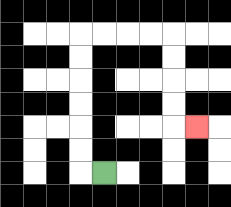{'start': '[4, 7]', 'end': '[8, 5]', 'path_directions': 'L,U,U,U,U,U,U,R,R,R,R,D,D,D,D,R', 'path_coordinates': '[[4, 7], [3, 7], [3, 6], [3, 5], [3, 4], [3, 3], [3, 2], [3, 1], [4, 1], [5, 1], [6, 1], [7, 1], [7, 2], [7, 3], [7, 4], [7, 5], [8, 5]]'}